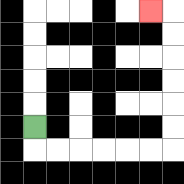{'start': '[1, 5]', 'end': '[6, 0]', 'path_directions': 'D,R,R,R,R,R,R,U,U,U,U,U,U,L', 'path_coordinates': '[[1, 5], [1, 6], [2, 6], [3, 6], [4, 6], [5, 6], [6, 6], [7, 6], [7, 5], [7, 4], [7, 3], [7, 2], [7, 1], [7, 0], [6, 0]]'}